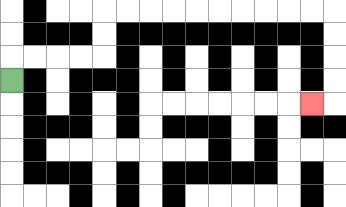{'start': '[0, 3]', 'end': '[13, 4]', 'path_directions': 'U,R,R,R,R,U,U,R,R,R,R,R,R,R,R,R,R,D,D,D,D,L', 'path_coordinates': '[[0, 3], [0, 2], [1, 2], [2, 2], [3, 2], [4, 2], [4, 1], [4, 0], [5, 0], [6, 0], [7, 0], [8, 0], [9, 0], [10, 0], [11, 0], [12, 0], [13, 0], [14, 0], [14, 1], [14, 2], [14, 3], [14, 4], [13, 4]]'}